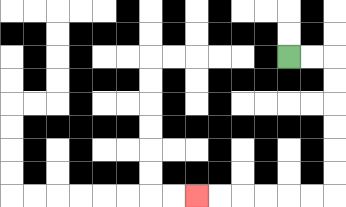{'start': '[12, 2]', 'end': '[8, 8]', 'path_directions': 'R,R,D,D,D,D,D,D,L,L,L,L,L,L', 'path_coordinates': '[[12, 2], [13, 2], [14, 2], [14, 3], [14, 4], [14, 5], [14, 6], [14, 7], [14, 8], [13, 8], [12, 8], [11, 8], [10, 8], [9, 8], [8, 8]]'}